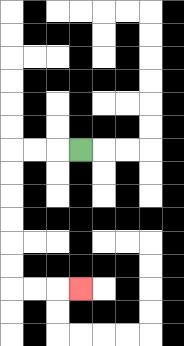{'start': '[3, 6]', 'end': '[3, 12]', 'path_directions': 'L,L,L,D,D,D,D,D,D,R,R,R', 'path_coordinates': '[[3, 6], [2, 6], [1, 6], [0, 6], [0, 7], [0, 8], [0, 9], [0, 10], [0, 11], [0, 12], [1, 12], [2, 12], [3, 12]]'}